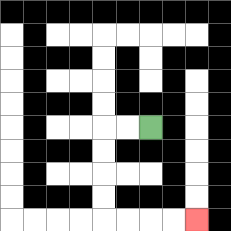{'start': '[6, 5]', 'end': '[8, 9]', 'path_directions': 'L,L,D,D,D,D,R,R,R,R', 'path_coordinates': '[[6, 5], [5, 5], [4, 5], [4, 6], [4, 7], [4, 8], [4, 9], [5, 9], [6, 9], [7, 9], [8, 9]]'}